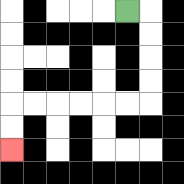{'start': '[5, 0]', 'end': '[0, 6]', 'path_directions': 'R,D,D,D,D,L,L,L,L,L,L,D,D', 'path_coordinates': '[[5, 0], [6, 0], [6, 1], [6, 2], [6, 3], [6, 4], [5, 4], [4, 4], [3, 4], [2, 4], [1, 4], [0, 4], [0, 5], [0, 6]]'}